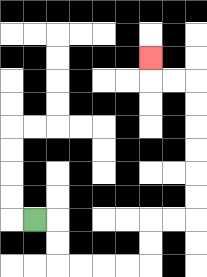{'start': '[1, 9]', 'end': '[6, 2]', 'path_directions': 'R,D,D,R,R,R,R,U,U,R,R,U,U,U,U,U,U,L,L,U', 'path_coordinates': '[[1, 9], [2, 9], [2, 10], [2, 11], [3, 11], [4, 11], [5, 11], [6, 11], [6, 10], [6, 9], [7, 9], [8, 9], [8, 8], [8, 7], [8, 6], [8, 5], [8, 4], [8, 3], [7, 3], [6, 3], [6, 2]]'}